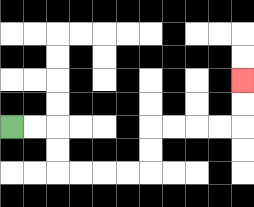{'start': '[0, 5]', 'end': '[10, 3]', 'path_directions': 'R,R,D,D,R,R,R,R,U,U,R,R,R,R,U,U', 'path_coordinates': '[[0, 5], [1, 5], [2, 5], [2, 6], [2, 7], [3, 7], [4, 7], [5, 7], [6, 7], [6, 6], [6, 5], [7, 5], [8, 5], [9, 5], [10, 5], [10, 4], [10, 3]]'}